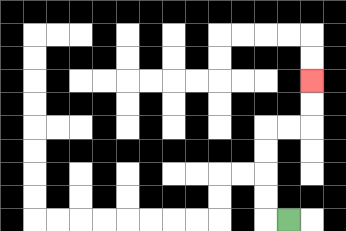{'start': '[12, 9]', 'end': '[13, 3]', 'path_directions': 'L,U,U,U,U,R,R,U,U', 'path_coordinates': '[[12, 9], [11, 9], [11, 8], [11, 7], [11, 6], [11, 5], [12, 5], [13, 5], [13, 4], [13, 3]]'}